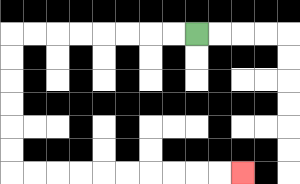{'start': '[8, 1]', 'end': '[10, 7]', 'path_directions': 'L,L,L,L,L,L,L,L,D,D,D,D,D,D,R,R,R,R,R,R,R,R,R,R', 'path_coordinates': '[[8, 1], [7, 1], [6, 1], [5, 1], [4, 1], [3, 1], [2, 1], [1, 1], [0, 1], [0, 2], [0, 3], [0, 4], [0, 5], [0, 6], [0, 7], [1, 7], [2, 7], [3, 7], [4, 7], [5, 7], [6, 7], [7, 7], [8, 7], [9, 7], [10, 7]]'}